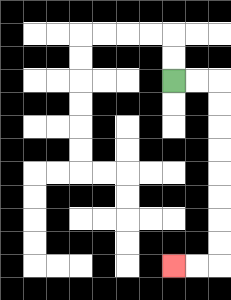{'start': '[7, 3]', 'end': '[7, 11]', 'path_directions': 'R,R,D,D,D,D,D,D,D,D,L,L', 'path_coordinates': '[[7, 3], [8, 3], [9, 3], [9, 4], [9, 5], [9, 6], [9, 7], [9, 8], [9, 9], [9, 10], [9, 11], [8, 11], [7, 11]]'}